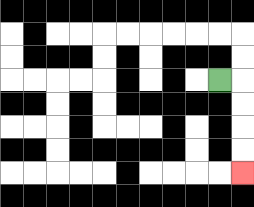{'start': '[9, 3]', 'end': '[10, 7]', 'path_directions': 'R,D,D,D,D', 'path_coordinates': '[[9, 3], [10, 3], [10, 4], [10, 5], [10, 6], [10, 7]]'}